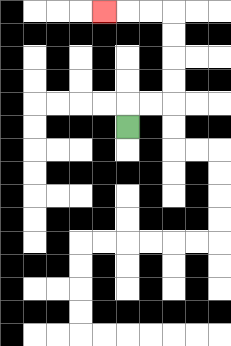{'start': '[5, 5]', 'end': '[4, 0]', 'path_directions': 'U,R,R,U,U,U,U,L,L,L', 'path_coordinates': '[[5, 5], [5, 4], [6, 4], [7, 4], [7, 3], [7, 2], [7, 1], [7, 0], [6, 0], [5, 0], [4, 0]]'}